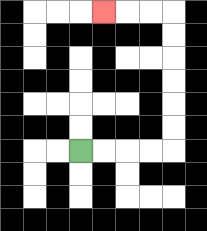{'start': '[3, 6]', 'end': '[4, 0]', 'path_directions': 'R,R,R,R,U,U,U,U,U,U,L,L,L', 'path_coordinates': '[[3, 6], [4, 6], [5, 6], [6, 6], [7, 6], [7, 5], [7, 4], [7, 3], [7, 2], [7, 1], [7, 0], [6, 0], [5, 0], [4, 0]]'}